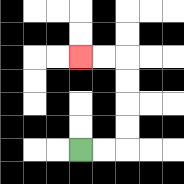{'start': '[3, 6]', 'end': '[3, 2]', 'path_directions': 'R,R,U,U,U,U,L,L', 'path_coordinates': '[[3, 6], [4, 6], [5, 6], [5, 5], [5, 4], [5, 3], [5, 2], [4, 2], [3, 2]]'}